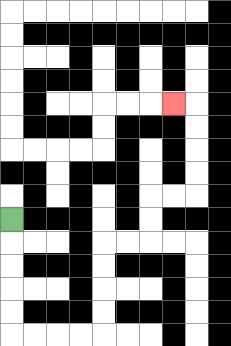{'start': '[0, 9]', 'end': '[7, 4]', 'path_directions': 'D,D,D,D,D,R,R,R,R,U,U,U,U,R,R,U,U,R,R,U,U,U,U,L', 'path_coordinates': '[[0, 9], [0, 10], [0, 11], [0, 12], [0, 13], [0, 14], [1, 14], [2, 14], [3, 14], [4, 14], [4, 13], [4, 12], [4, 11], [4, 10], [5, 10], [6, 10], [6, 9], [6, 8], [7, 8], [8, 8], [8, 7], [8, 6], [8, 5], [8, 4], [7, 4]]'}